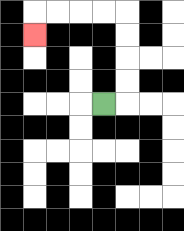{'start': '[4, 4]', 'end': '[1, 1]', 'path_directions': 'R,U,U,U,U,L,L,L,L,D', 'path_coordinates': '[[4, 4], [5, 4], [5, 3], [5, 2], [5, 1], [5, 0], [4, 0], [3, 0], [2, 0], [1, 0], [1, 1]]'}